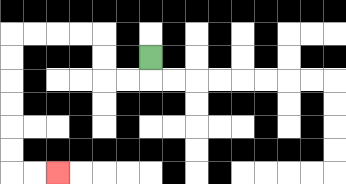{'start': '[6, 2]', 'end': '[2, 7]', 'path_directions': 'D,L,L,U,U,L,L,L,L,D,D,D,D,D,D,R,R', 'path_coordinates': '[[6, 2], [6, 3], [5, 3], [4, 3], [4, 2], [4, 1], [3, 1], [2, 1], [1, 1], [0, 1], [0, 2], [0, 3], [0, 4], [0, 5], [0, 6], [0, 7], [1, 7], [2, 7]]'}